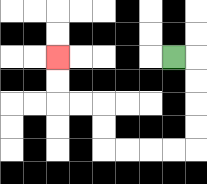{'start': '[7, 2]', 'end': '[2, 2]', 'path_directions': 'R,D,D,D,D,L,L,L,L,U,U,L,L,U,U', 'path_coordinates': '[[7, 2], [8, 2], [8, 3], [8, 4], [8, 5], [8, 6], [7, 6], [6, 6], [5, 6], [4, 6], [4, 5], [4, 4], [3, 4], [2, 4], [2, 3], [2, 2]]'}